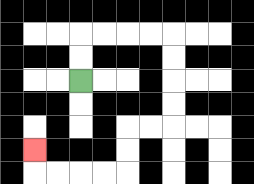{'start': '[3, 3]', 'end': '[1, 6]', 'path_directions': 'U,U,R,R,R,R,D,D,D,D,L,L,D,D,L,L,L,L,U', 'path_coordinates': '[[3, 3], [3, 2], [3, 1], [4, 1], [5, 1], [6, 1], [7, 1], [7, 2], [7, 3], [7, 4], [7, 5], [6, 5], [5, 5], [5, 6], [5, 7], [4, 7], [3, 7], [2, 7], [1, 7], [1, 6]]'}